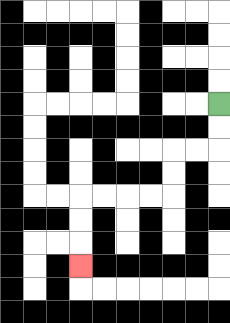{'start': '[9, 4]', 'end': '[3, 11]', 'path_directions': 'D,D,L,L,D,D,L,L,L,L,D,D,D', 'path_coordinates': '[[9, 4], [9, 5], [9, 6], [8, 6], [7, 6], [7, 7], [7, 8], [6, 8], [5, 8], [4, 8], [3, 8], [3, 9], [3, 10], [3, 11]]'}